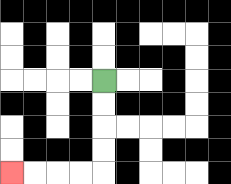{'start': '[4, 3]', 'end': '[0, 7]', 'path_directions': 'D,D,D,D,L,L,L,L', 'path_coordinates': '[[4, 3], [4, 4], [4, 5], [4, 6], [4, 7], [3, 7], [2, 7], [1, 7], [0, 7]]'}